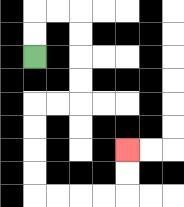{'start': '[1, 2]', 'end': '[5, 6]', 'path_directions': 'U,U,R,R,D,D,D,D,L,L,D,D,D,D,R,R,R,R,U,U', 'path_coordinates': '[[1, 2], [1, 1], [1, 0], [2, 0], [3, 0], [3, 1], [3, 2], [3, 3], [3, 4], [2, 4], [1, 4], [1, 5], [1, 6], [1, 7], [1, 8], [2, 8], [3, 8], [4, 8], [5, 8], [5, 7], [5, 6]]'}